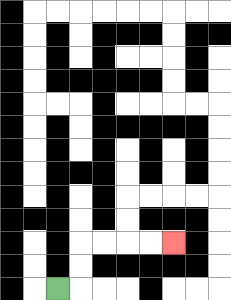{'start': '[2, 12]', 'end': '[7, 10]', 'path_directions': 'R,U,U,R,R,R,R', 'path_coordinates': '[[2, 12], [3, 12], [3, 11], [3, 10], [4, 10], [5, 10], [6, 10], [7, 10]]'}